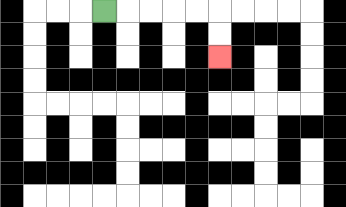{'start': '[4, 0]', 'end': '[9, 2]', 'path_directions': 'R,R,R,R,R,D,D', 'path_coordinates': '[[4, 0], [5, 0], [6, 0], [7, 0], [8, 0], [9, 0], [9, 1], [9, 2]]'}